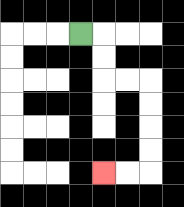{'start': '[3, 1]', 'end': '[4, 7]', 'path_directions': 'R,D,D,R,R,D,D,D,D,L,L', 'path_coordinates': '[[3, 1], [4, 1], [4, 2], [4, 3], [5, 3], [6, 3], [6, 4], [6, 5], [6, 6], [6, 7], [5, 7], [4, 7]]'}